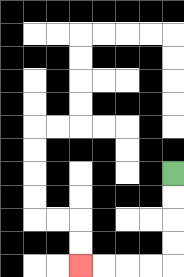{'start': '[7, 7]', 'end': '[3, 11]', 'path_directions': 'D,D,D,D,L,L,L,L', 'path_coordinates': '[[7, 7], [7, 8], [7, 9], [7, 10], [7, 11], [6, 11], [5, 11], [4, 11], [3, 11]]'}